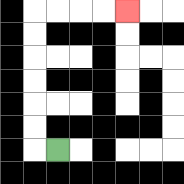{'start': '[2, 6]', 'end': '[5, 0]', 'path_directions': 'L,U,U,U,U,U,U,R,R,R,R', 'path_coordinates': '[[2, 6], [1, 6], [1, 5], [1, 4], [1, 3], [1, 2], [1, 1], [1, 0], [2, 0], [3, 0], [4, 0], [5, 0]]'}